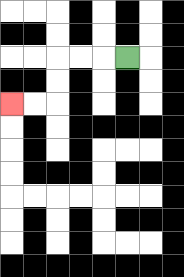{'start': '[5, 2]', 'end': '[0, 4]', 'path_directions': 'L,L,L,D,D,L,L', 'path_coordinates': '[[5, 2], [4, 2], [3, 2], [2, 2], [2, 3], [2, 4], [1, 4], [0, 4]]'}